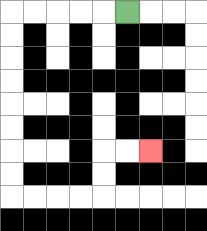{'start': '[5, 0]', 'end': '[6, 6]', 'path_directions': 'L,L,L,L,L,D,D,D,D,D,D,D,D,R,R,R,R,U,U,R,R', 'path_coordinates': '[[5, 0], [4, 0], [3, 0], [2, 0], [1, 0], [0, 0], [0, 1], [0, 2], [0, 3], [0, 4], [0, 5], [0, 6], [0, 7], [0, 8], [1, 8], [2, 8], [3, 8], [4, 8], [4, 7], [4, 6], [5, 6], [6, 6]]'}